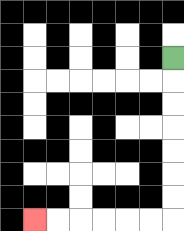{'start': '[7, 2]', 'end': '[1, 9]', 'path_directions': 'D,D,D,D,D,D,D,L,L,L,L,L,L', 'path_coordinates': '[[7, 2], [7, 3], [7, 4], [7, 5], [7, 6], [7, 7], [7, 8], [7, 9], [6, 9], [5, 9], [4, 9], [3, 9], [2, 9], [1, 9]]'}